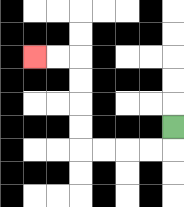{'start': '[7, 5]', 'end': '[1, 2]', 'path_directions': 'D,L,L,L,L,U,U,U,U,L,L', 'path_coordinates': '[[7, 5], [7, 6], [6, 6], [5, 6], [4, 6], [3, 6], [3, 5], [3, 4], [3, 3], [3, 2], [2, 2], [1, 2]]'}